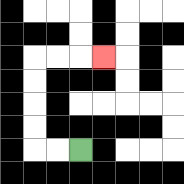{'start': '[3, 6]', 'end': '[4, 2]', 'path_directions': 'L,L,U,U,U,U,R,R,R', 'path_coordinates': '[[3, 6], [2, 6], [1, 6], [1, 5], [1, 4], [1, 3], [1, 2], [2, 2], [3, 2], [4, 2]]'}